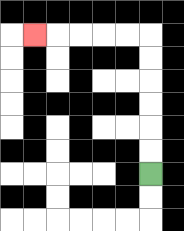{'start': '[6, 7]', 'end': '[1, 1]', 'path_directions': 'U,U,U,U,U,U,L,L,L,L,L', 'path_coordinates': '[[6, 7], [6, 6], [6, 5], [6, 4], [6, 3], [6, 2], [6, 1], [5, 1], [4, 1], [3, 1], [2, 1], [1, 1]]'}